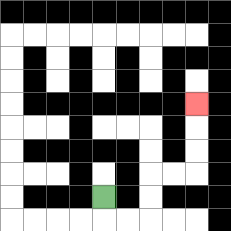{'start': '[4, 8]', 'end': '[8, 4]', 'path_directions': 'D,R,R,U,U,R,R,U,U,U', 'path_coordinates': '[[4, 8], [4, 9], [5, 9], [6, 9], [6, 8], [6, 7], [7, 7], [8, 7], [8, 6], [8, 5], [8, 4]]'}